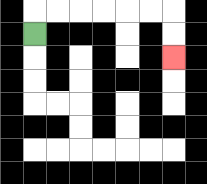{'start': '[1, 1]', 'end': '[7, 2]', 'path_directions': 'U,R,R,R,R,R,R,D,D', 'path_coordinates': '[[1, 1], [1, 0], [2, 0], [3, 0], [4, 0], [5, 0], [6, 0], [7, 0], [7, 1], [7, 2]]'}